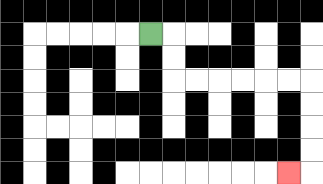{'start': '[6, 1]', 'end': '[12, 7]', 'path_directions': 'R,D,D,R,R,R,R,R,R,D,D,D,D,L', 'path_coordinates': '[[6, 1], [7, 1], [7, 2], [7, 3], [8, 3], [9, 3], [10, 3], [11, 3], [12, 3], [13, 3], [13, 4], [13, 5], [13, 6], [13, 7], [12, 7]]'}